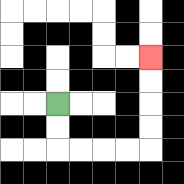{'start': '[2, 4]', 'end': '[6, 2]', 'path_directions': 'D,D,R,R,R,R,U,U,U,U', 'path_coordinates': '[[2, 4], [2, 5], [2, 6], [3, 6], [4, 6], [5, 6], [6, 6], [6, 5], [6, 4], [6, 3], [6, 2]]'}